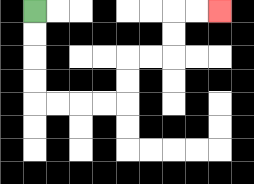{'start': '[1, 0]', 'end': '[9, 0]', 'path_directions': 'D,D,D,D,R,R,R,R,U,U,R,R,U,U,R,R', 'path_coordinates': '[[1, 0], [1, 1], [1, 2], [1, 3], [1, 4], [2, 4], [3, 4], [4, 4], [5, 4], [5, 3], [5, 2], [6, 2], [7, 2], [7, 1], [7, 0], [8, 0], [9, 0]]'}